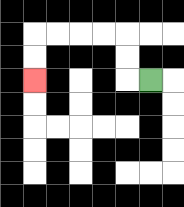{'start': '[6, 3]', 'end': '[1, 3]', 'path_directions': 'L,U,U,L,L,L,L,D,D', 'path_coordinates': '[[6, 3], [5, 3], [5, 2], [5, 1], [4, 1], [3, 1], [2, 1], [1, 1], [1, 2], [1, 3]]'}